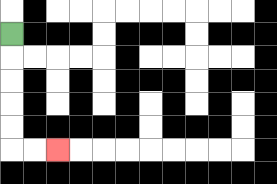{'start': '[0, 1]', 'end': '[2, 6]', 'path_directions': 'D,D,D,D,D,R,R', 'path_coordinates': '[[0, 1], [0, 2], [0, 3], [0, 4], [0, 5], [0, 6], [1, 6], [2, 6]]'}